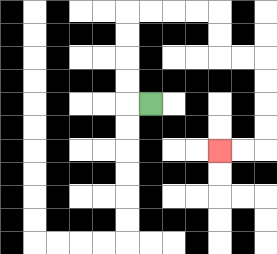{'start': '[6, 4]', 'end': '[9, 6]', 'path_directions': 'L,U,U,U,U,R,R,R,R,D,D,R,R,D,D,D,D,L,L', 'path_coordinates': '[[6, 4], [5, 4], [5, 3], [5, 2], [5, 1], [5, 0], [6, 0], [7, 0], [8, 0], [9, 0], [9, 1], [9, 2], [10, 2], [11, 2], [11, 3], [11, 4], [11, 5], [11, 6], [10, 6], [9, 6]]'}